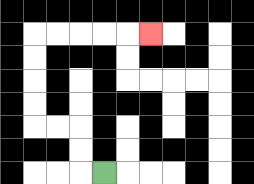{'start': '[4, 7]', 'end': '[6, 1]', 'path_directions': 'L,U,U,L,L,U,U,U,U,R,R,R,R,R', 'path_coordinates': '[[4, 7], [3, 7], [3, 6], [3, 5], [2, 5], [1, 5], [1, 4], [1, 3], [1, 2], [1, 1], [2, 1], [3, 1], [4, 1], [5, 1], [6, 1]]'}